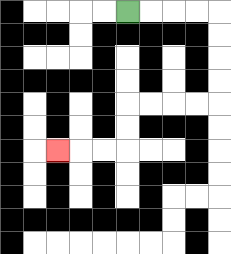{'start': '[5, 0]', 'end': '[2, 6]', 'path_directions': 'R,R,R,R,D,D,D,D,L,L,L,L,D,D,L,L,L', 'path_coordinates': '[[5, 0], [6, 0], [7, 0], [8, 0], [9, 0], [9, 1], [9, 2], [9, 3], [9, 4], [8, 4], [7, 4], [6, 4], [5, 4], [5, 5], [5, 6], [4, 6], [3, 6], [2, 6]]'}